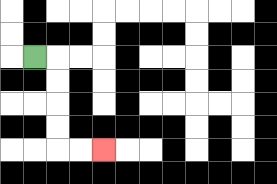{'start': '[1, 2]', 'end': '[4, 6]', 'path_directions': 'R,D,D,D,D,R,R', 'path_coordinates': '[[1, 2], [2, 2], [2, 3], [2, 4], [2, 5], [2, 6], [3, 6], [4, 6]]'}